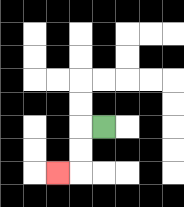{'start': '[4, 5]', 'end': '[2, 7]', 'path_directions': 'L,D,D,L', 'path_coordinates': '[[4, 5], [3, 5], [3, 6], [3, 7], [2, 7]]'}